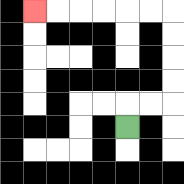{'start': '[5, 5]', 'end': '[1, 0]', 'path_directions': 'U,R,R,U,U,U,U,L,L,L,L,L,L', 'path_coordinates': '[[5, 5], [5, 4], [6, 4], [7, 4], [7, 3], [7, 2], [7, 1], [7, 0], [6, 0], [5, 0], [4, 0], [3, 0], [2, 0], [1, 0]]'}